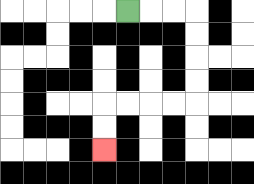{'start': '[5, 0]', 'end': '[4, 6]', 'path_directions': 'R,R,R,D,D,D,D,L,L,L,L,D,D', 'path_coordinates': '[[5, 0], [6, 0], [7, 0], [8, 0], [8, 1], [8, 2], [8, 3], [8, 4], [7, 4], [6, 4], [5, 4], [4, 4], [4, 5], [4, 6]]'}